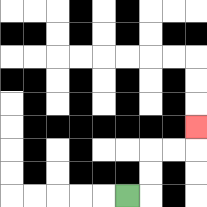{'start': '[5, 8]', 'end': '[8, 5]', 'path_directions': 'R,U,U,R,R,U', 'path_coordinates': '[[5, 8], [6, 8], [6, 7], [6, 6], [7, 6], [8, 6], [8, 5]]'}